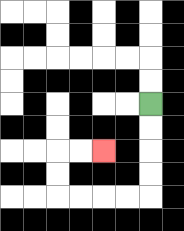{'start': '[6, 4]', 'end': '[4, 6]', 'path_directions': 'D,D,D,D,L,L,L,L,U,U,R,R', 'path_coordinates': '[[6, 4], [6, 5], [6, 6], [6, 7], [6, 8], [5, 8], [4, 8], [3, 8], [2, 8], [2, 7], [2, 6], [3, 6], [4, 6]]'}